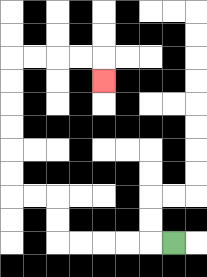{'start': '[7, 10]', 'end': '[4, 3]', 'path_directions': 'L,L,L,L,L,U,U,L,L,U,U,U,U,U,U,R,R,R,R,D', 'path_coordinates': '[[7, 10], [6, 10], [5, 10], [4, 10], [3, 10], [2, 10], [2, 9], [2, 8], [1, 8], [0, 8], [0, 7], [0, 6], [0, 5], [0, 4], [0, 3], [0, 2], [1, 2], [2, 2], [3, 2], [4, 2], [4, 3]]'}